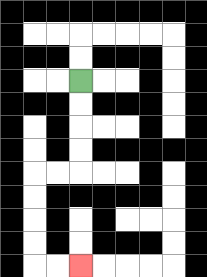{'start': '[3, 3]', 'end': '[3, 11]', 'path_directions': 'D,D,D,D,L,L,D,D,D,D,R,R', 'path_coordinates': '[[3, 3], [3, 4], [3, 5], [3, 6], [3, 7], [2, 7], [1, 7], [1, 8], [1, 9], [1, 10], [1, 11], [2, 11], [3, 11]]'}